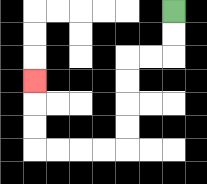{'start': '[7, 0]', 'end': '[1, 3]', 'path_directions': 'D,D,L,L,D,D,D,D,L,L,L,L,U,U,U', 'path_coordinates': '[[7, 0], [7, 1], [7, 2], [6, 2], [5, 2], [5, 3], [5, 4], [5, 5], [5, 6], [4, 6], [3, 6], [2, 6], [1, 6], [1, 5], [1, 4], [1, 3]]'}